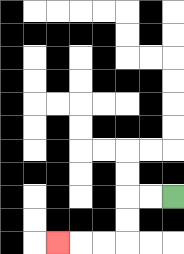{'start': '[7, 8]', 'end': '[2, 10]', 'path_directions': 'L,L,D,D,L,L,L', 'path_coordinates': '[[7, 8], [6, 8], [5, 8], [5, 9], [5, 10], [4, 10], [3, 10], [2, 10]]'}